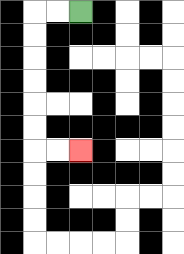{'start': '[3, 0]', 'end': '[3, 6]', 'path_directions': 'L,L,D,D,D,D,D,D,R,R', 'path_coordinates': '[[3, 0], [2, 0], [1, 0], [1, 1], [1, 2], [1, 3], [1, 4], [1, 5], [1, 6], [2, 6], [3, 6]]'}